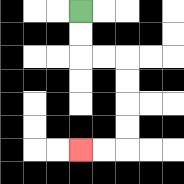{'start': '[3, 0]', 'end': '[3, 6]', 'path_directions': 'D,D,R,R,D,D,D,D,L,L', 'path_coordinates': '[[3, 0], [3, 1], [3, 2], [4, 2], [5, 2], [5, 3], [5, 4], [5, 5], [5, 6], [4, 6], [3, 6]]'}